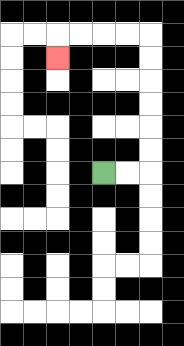{'start': '[4, 7]', 'end': '[2, 2]', 'path_directions': 'R,R,U,U,U,U,U,U,L,L,L,L,D', 'path_coordinates': '[[4, 7], [5, 7], [6, 7], [6, 6], [6, 5], [6, 4], [6, 3], [6, 2], [6, 1], [5, 1], [4, 1], [3, 1], [2, 1], [2, 2]]'}